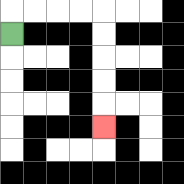{'start': '[0, 1]', 'end': '[4, 5]', 'path_directions': 'U,R,R,R,R,D,D,D,D,D', 'path_coordinates': '[[0, 1], [0, 0], [1, 0], [2, 0], [3, 0], [4, 0], [4, 1], [4, 2], [4, 3], [4, 4], [4, 5]]'}